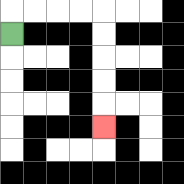{'start': '[0, 1]', 'end': '[4, 5]', 'path_directions': 'U,R,R,R,R,D,D,D,D,D', 'path_coordinates': '[[0, 1], [0, 0], [1, 0], [2, 0], [3, 0], [4, 0], [4, 1], [4, 2], [4, 3], [4, 4], [4, 5]]'}